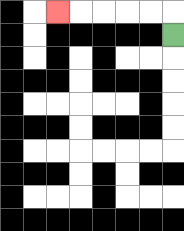{'start': '[7, 1]', 'end': '[2, 0]', 'path_directions': 'U,L,L,L,L,L', 'path_coordinates': '[[7, 1], [7, 0], [6, 0], [5, 0], [4, 0], [3, 0], [2, 0]]'}